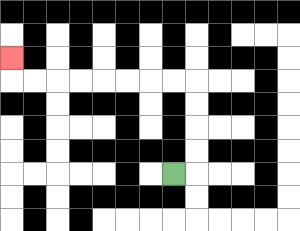{'start': '[7, 7]', 'end': '[0, 2]', 'path_directions': 'R,U,U,U,U,L,L,L,L,L,L,L,L,U', 'path_coordinates': '[[7, 7], [8, 7], [8, 6], [8, 5], [8, 4], [8, 3], [7, 3], [6, 3], [5, 3], [4, 3], [3, 3], [2, 3], [1, 3], [0, 3], [0, 2]]'}